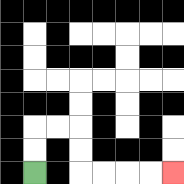{'start': '[1, 7]', 'end': '[7, 7]', 'path_directions': 'U,U,R,R,D,D,R,R,R,R', 'path_coordinates': '[[1, 7], [1, 6], [1, 5], [2, 5], [3, 5], [3, 6], [3, 7], [4, 7], [5, 7], [6, 7], [7, 7]]'}